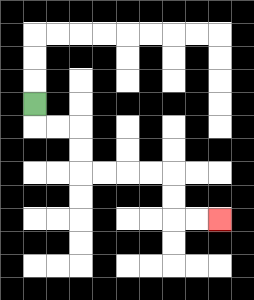{'start': '[1, 4]', 'end': '[9, 9]', 'path_directions': 'D,R,R,D,D,R,R,R,R,D,D,R,R', 'path_coordinates': '[[1, 4], [1, 5], [2, 5], [3, 5], [3, 6], [3, 7], [4, 7], [5, 7], [6, 7], [7, 7], [7, 8], [7, 9], [8, 9], [9, 9]]'}